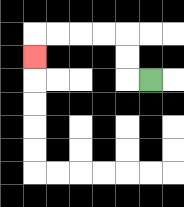{'start': '[6, 3]', 'end': '[1, 2]', 'path_directions': 'L,U,U,L,L,L,L,D', 'path_coordinates': '[[6, 3], [5, 3], [5, 2], [5, 1], [4, 1], [3, 1], [2, 1], [1, 1], [1, 2]]'}